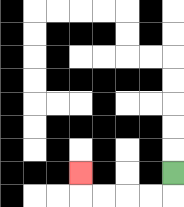{'start': '[7, 7]', 'end': '[3, 7]', 'path_directions': 'D,L,L,L,L,U', 'path_coordinates': '[[7, 7], [7, 8], [6, 8], [5, 8], [4, 8], [3, 8], [3, 7]]'}